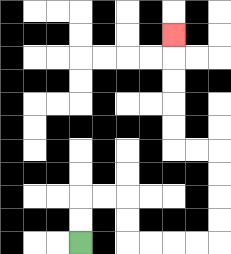{'start': '[3, 10]', 'end': '[7, 1]', 'path_directions': 'U,U,R,R,D,D,R,R,R,R,U,U,U,U,L,L,U,U,U,U,U', 'path_coordinates': '[[3, 10], [3, 9], [3, 8], [4, 8], [5, 8], [5, 9], [5, 10], [6, 10], [7, 10], [8, 10], [9, 10], [9, 9], [9, 8], [9, 7], [9, 6], [8, 6], [7, 6], [7, 5], [7, 4], [7, 3], [7, 2], [7, 1]]'}